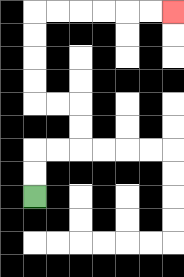{'start': '[1, 8]', 'end': '[7, 0]', 'path_directions': 'U,U,R,R,U,U,L,L,U,U,U,U,R,R,R,R,R,R', 'path_coordinates': '[[1, 8], [1, 7], [1, 6], [2, 6], [3, 6], [3, 5], [3, 4], [2, 4], [1, 4], [1, 3], [1, 2], [1, 1], [1, 0], [2, 0], [3, 0], [4, 0], [5, 0], [6, 0], [7, 0]]'}